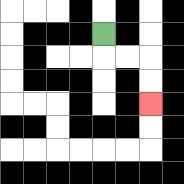{'start': '[4, 1]', 'end': '[6, 4]', 'path_directions': 'D,R,R,D,D', 'path_coordinates': '[[4, 1], [4, 2], [5, 2], [6, 2], [6, 3], [6, 4]]'}